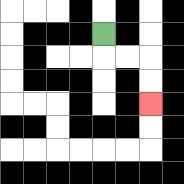{'start': '[4, 1]', 'end': '[6, 4]', 'path_directions': 'D,R,R,D,D', 'path_coordinates': '[[4, 1], [4, 2], [5, 2], [6, 2], [6, 3], [6, 4]]'}